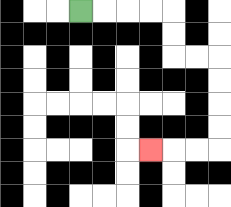{'start': '[3, 0]', 'end': '[6, 6]', 'path_directions': 'R,R,R,R,D,D,R,R,D,D,D,D,L,L,L', 'path_coordinates': '[[3, 0], [4, 0], [5, 0], [6, 0], [7, 0], [7, 1], [7, 2], [8, 2], [9, 2], [9, 3], [9, 4], [9, 5], [9, 6], [8, 6], [7, 6], [6, 6]]'}